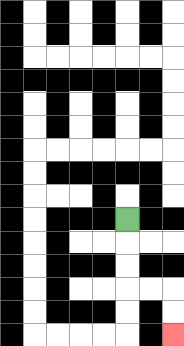{'start': '[5, 9]', 'end': '[7, 14]', 'path_directions': 'D,D,D,R,R,D,D', 'path_coordinates': '[[5, 9], [5, 10], [5, 11], [5, 12], [6, 12], [7, 12], [7, 13], [7, 14]]'}